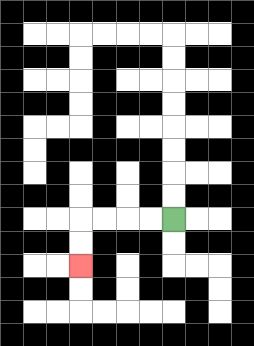{'start': '[7, 9]', 'end': '[3, 11]', 'path_directions': 'L,L,L,L,D,D', 'path_coordinates': '[[7, 9], [6, 9], [5, 9], [4, 9], [3, 9], [3, 10], [3, 11]]'}